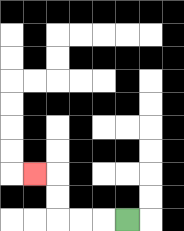{'start': '[5, 9]', 'end': '[1, 7]', 'path_directions': 'L,L,L,U,U,L', 'path_coordinates': '[[5, 9], [4, 9], [3, 9], [2, 9], [2, 8], [2, 7], [1, 7]]'}